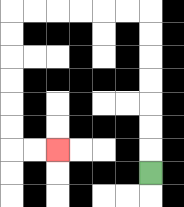{'start': '[6, 7]', 'end': '[2, 6]', 'path_directions': 'U,U,U,U,U,U,U,L,L,L,L,L,L,D,D,D,D,D,D,R,R', 'path_coordinates': '[[6, 7], [6, 6], [6, 5], [6, 4], [6, 3], [6, 2], [6, 1], [6, 0], [5, 0], [4, 0], [3, 0], [2, 0], [1, 0], [0, 0], [0, 1], [0, 2], [0, 3], [0, 4], [0, 5], [0, 6], [1, 6], [2, 6]]'}